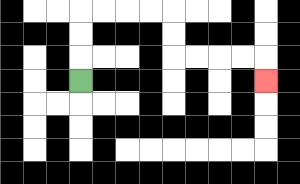{'start': '[3, 3]', 'end': '[11, 3]', 'path_directions': 'U,U,U,R,R,R,R,D,D,R,R,R,R,D', 'path_coordinates': '[[3, 3], [3, 2], [3, 1], [3, 0], [4, 0], [5, 0], [6, 0], [7, 0], [7, 1], [7, 2], [8, 2], [9, 2], [10, 2], [11, 2], [11, 3]]'}